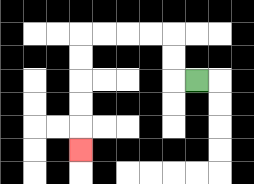{'start': '[8, 3]', 'end': '[3, 6]', 'path_directions': 'L,U,U,L,L,L,L,D,D,D,D,D', 'path_coordinates': '[[8, 3], [7, 3], [7, 2], [7, 1], [6, 1], [5, 1], [4, 1], [3, 1], [3, 2], [3, 3], [3, 4], [3, 5], [3, 6]]'}